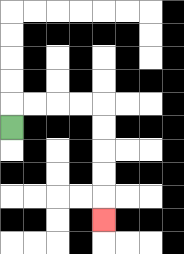{'start': '[0, 5]', 'end': '[4, 9]', 'path_directions': 'U,R,R,R,R,D,D,D,D,D', 'path_coordinates': '[[0, 5], [0, 4], [1, 4], [2, 4], [3, 4], [4, 4], [4, 5], [4, 6], [4, 7], [4, 8], [4, 9]]'}